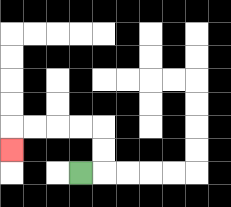{'start': '[3, 7]', 'end': '[0, 6]', 'path_directions': 'R,U,U,L,L,L,L,D', 'path_coordinates': '[[3, 7], [4, 7], [4, 6], [4, 5], [3, 5], [2, 5], [1, 5], [0, 5], [0, 6]]'}